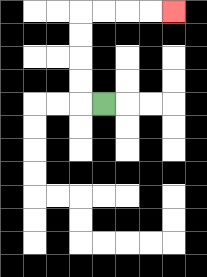{'start': '[4, 4]', 'end': '[7, 0]', 'path_directions': 'L,U,U,U,U,R,R,R,R', 'path_coordinates': '[[4, 4], [3, 4], [3, 3], [3, 2], [3, 1], [3, 0], [4, 0], [5, 0], [6, 0], [7, 0]]'}